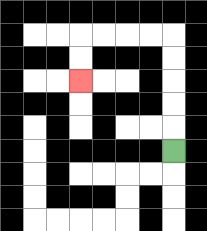{'start': '[7, 6]', 'end': '[3, 3]', 'path_directions': 'U,U,U,U,U,L,L,L,L,D,D', 'path_coordinates': '[[7, 6], [7, 5], [7, 4], [7, 3], [7, 2], [7, 1], [6, 1], [5, 1], [4, 1], [3, 1], [3, 2], [3, 3]]'}